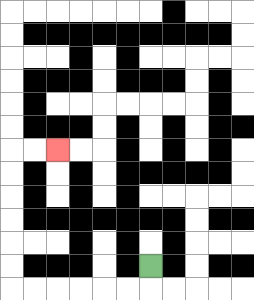{'start': '[6, 11]', 'end': '[2, 6]', 'path_directions': 'D,L,L,L,L,L,L,U,U,U,U,U,U,R,R', 'path_coordinates': '[[6, 11], [6, 12], [5, 12], [4, 12], [3, 12], [2, 12], [1, 12], [0, 12], [0, 11], [0, 10], [0, 9], [0, 8], [0, 7], [0, 6], [1, 6], [2, 6]]'}